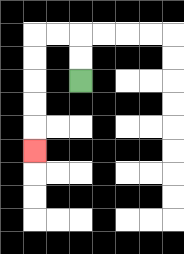{'start': '[3, 3]', 'end': '[1, 6]', 'path_directions': 'U,U,L,L,D,D,D,D,D', 'path_coordinates': '[[3, 3], [3, 2], [3, 1], [2, 1], [1, 1], [1, 2], [1, 3], [1, 4], [1, 5], [1, 6]]'}